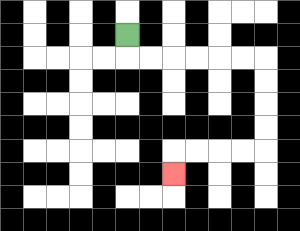{'start': '[5, 1]', 'end': '[7, 7]', 'path_directions': 'D,R,R,R,R,R,R,D,D,D,D,L,L,L,L,D', 'path_coordinates': '[[5, 1], [5, 2], [6, 2], [7, 2], [8, 2], [9, 2], [10, 2], [11, 2], [11, 3], [11, 4], [11, 5], [11, 6], [10, 6], [9, 6], [8, 6], [7, 6], [7, 7]]'}